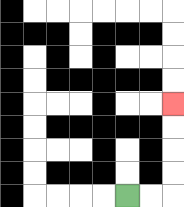{'start': '[5, 8]', 'end': '[7, 4]', 'path_directions': 'R,R,U,U,U,U', 'path_coordinates': '[[5, 8], [6, 8], [7, 8], [7, 7], [7, 6], [7, 5], [7, 4]]'}